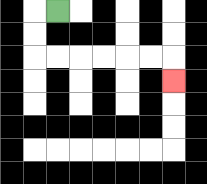{'start': '[2, 0]', 'end': '[7, 3]', 'path_directions': 'L,D,D,R,R,R,R,R,R,D', 'path_coordinates': '[[2, 0], [1, 0], [1, 1], [1, 2], [2, 2], [3, 2], [4, 2], [5, 2], [6, 2], [7, 2], [7, 3]]'}